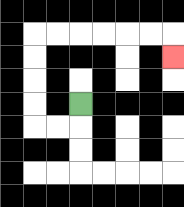{'start': '[3, 4]', 'end': '[7, 2]', 'path_directions': 'D,L,L,U,U,U,U,R,R,R,R,R,R,D', 'path_coordinates': '[[3, 4], [3, 5], [2, 5], [1, 5], [1, 4], [1, 3], [1, 2], [1, 1], [2, 1], [3, 1], [4, 1], [5, 1], [6, 1], [7, 1], [7, 2]]'}